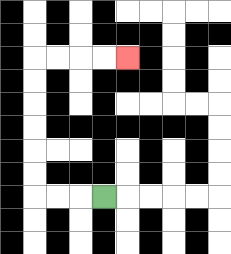{'start': '[4, 8]', 'end': '[5, 2]', 'path_directions': 'L,L,L,U,U,U,U,U,U,R,R,R,R', 'path_coordinates': '[[4, 8], [3, 8], [2, 8], [1, 8], [1, 7], [1, 6], [1, 5], [1, 4], [1, 3], [1, 2], [2, 2], [3, 2], [4, 2], [5, 2]]'}